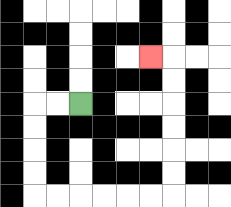{'start': '[3, 4]', 'end': '[6, 2]', 'path_directions': 'L,L,D,D,D,D,R,R,R,R,R,R,U,U,U,U,U,U,L', 'path_coordinates': '[[3, 4], [2, 4], [1, 4], [1, 5], [1, 6], [1, 7], [1, 8], [2, 8], [3, 8], [4, 8], [5, 8], [6, 8], [7, 8], [7, 7], [7, 6], [7, 5], [7, 4], [7, 3], [7, 2], [6, 2]]'}